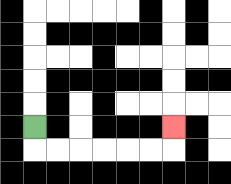{'start': '[1, 5]', 'end': '[7, 5]', 'path_directions': 'D,R,R,R,R,R,R,U', 'path_coordinates': '[[1, 5], [1, 6], [2, 6], [3, 6], [4, 6], [5, 6], [6, 6], [7, 6], [7, 5]]'}